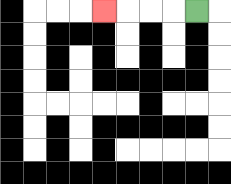{'start': '[8, 0]', 'end': '[4, 0]', 'path_directions': 'L,L,L,L', 'path_coordinates': '[[8, 0], [7, 0], [6, 0], [5, 0], [4, 0]]'}